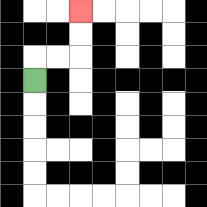{'start': '[1, 3]', 'end': '[3, 0]', 'path_directions': 'U,R,R,U,U', 'path_coordinates': '[[1, 3], [1, 2], [2, 2], [3, 2], [3, 1], [3, 0]]'}